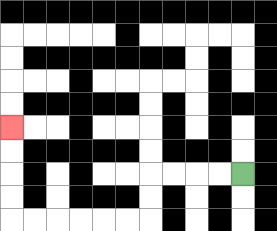{'start': '[10, 7]', 'end': '[0, 5]', 'path_directions': 'L,L,L,L,D,D,L,L,L,L,L,L,U,U,U,U', 'path_coordinates': '[[10, 7], [9, 7], [8, 7], [7, 7], [6, 7], [6, 8], [6, 9], [5, 9], [4, 9], [3, 9], [2, 9], [1, 9], [0, 9], [0, 8], [0, 7], [0, 6], [0, 5]]'}